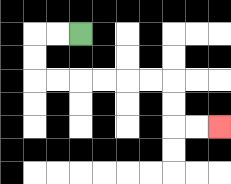{'start': '[3, 1]', 'end': '[9, 5]', 'path_directions': 'L,L,D,D,R,R,R,R,R,R,D,D,R,R', 'path_coordinates': '[[3, 1], [2, 1], [1, 1], [1, 2], [1, 3], [2, 3], [3, 3], [4, 3], [5, 3], [6, 3], [7, 3], [7, 4], [7, 5], [8, 5], [9, 5]]'}